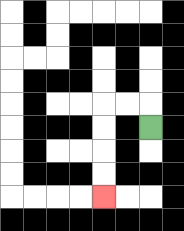{'start': '[6, 5]', 'end': '[4, 8]', 'path_directions': 'U,L,L,D,D,D,D', 'path_coordinates': '[[6, 5], [6, 4], [5, 4], [4, 4], [4, 5], [4, 6], [4, 7], [4, 8]]'}